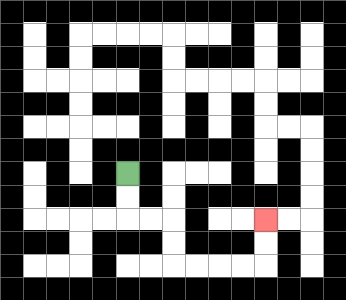{'start': '[5, 7]', 'end': '[11, 9]', 'path_directions': 'D,D,R,R,D,D,R,R,R,R,U,U', 'path_coordinates': '[[5, 7], [5, 8], [5, 9], [6, 9], [7, 9], [7, 10], [7, 11], [8, 11], [9, 11], [10, 11], [11, 11], [11, 10], [11, 9]]'}